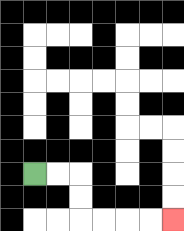{'start': '[1, 7]', 'end': '[7, 9]', 'path_directions': 'R,R,D,D,R,R,R,R', 'path_coordinates': '[[1, 7], [2, 7], [3, 7], [3, 8], [3, 9], [4, 9], [5, 9], [6, 9], [7, 9]]'}